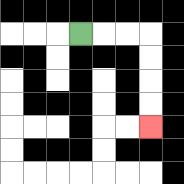{'start': '[3, 1]', 'end': '[6, 5]', 'path_directions': 'R,R,R,D,D,D,D', 'path_coordinates': '[[3, 1], [4, 1], [5, 1], [6, 1], [6, 2], [6, 3], [6, 4], [6, 5]]'}